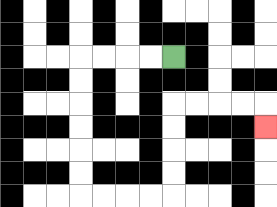{'start': '[7, 2]', 'end': '[11, 5]', 'path_directions': 'L,L,L,L,D,D,D,D,D,D,R,R,R,R,U,U,U,U,R,R,R,R,D', 'path_coordinates': '[[7, 2], [6, 2], [5, 2], [4, 2], [3, 2], [3, 3], [3, 4], [3, 5], [3, 6], [3, 7], [3, 8], [4, 8], [5, 8], [6, 8], [7, 8], [7, 7], [7, 6], [7, 5], [7, 4], [8, 4], [9, 4], [10, 4], [11, 4], [11, 5]]'}